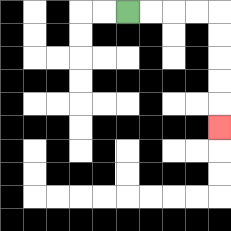{'start': '[5, 0]', 'end': '[9, 5]', 'path_directions': 'R,R,R,R,D,D,D,D,D', 'path_coordinates': '[[5, 0], [6, 0], [7, 0], [8, 0], [9, 0], [9, 1], [9, 2], [9, 3], [9, 4], [9, 5]]'}